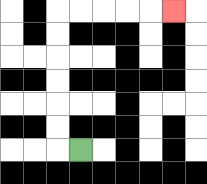{'start': '[3, 6]', 'end': '[7, 0]', 'path_directions': 'L,U,U,U,U,U,U,R,R,R,R,R', 'path_coordinates': '[[3, 6], [2, 6], [2, 5], [2, 4], [2, 3], [2, 2], [2, 1], [2, 0], [3, 0], [4, 0], [5, 0], [6, 0], [7, 0]]'}